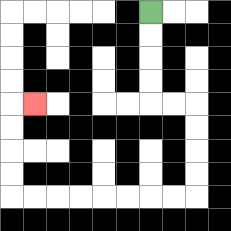{'start': '[6, 0]', 'end': '[1, 4]', 'path_directions': 'D,D,D,D,R,R,D,D,D,D,L,L,L,L,L,L,L,L,U,U,U,U,R', 'path_coordinates': '[[6, 0], [6, 1], [6, 2], [6, 3], [6, 4], [7, 4], [8, 4], [8, 5], [8, 6], [8, 7], [8, 8], [7, 8], [6, 8], [5, 8], [4, 8], [3, 8], [2, 8], [1, 8], [0, 8], [0, 7], [0, 6], [0, 5], [0, 4], [1, 4]]'}